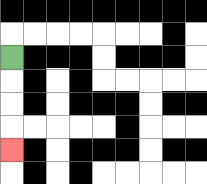{'start': '[0, 2]', 'end': '[0, 6]', 'path_directions': 'D,D,D,D', 'path_coordinates': '[[0, 2], [0, 3], [0, 4], [0, 5], [0, 6]]'}